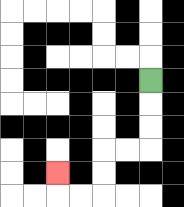{'start': '[6, 3]', 'end': '[2, 7]', 'path_directions': 'D,D,D,L,L,D,D,L,L,U', 'path_coordinates': '[[6, 3], [6, 4], [6, 5], [6, 6], [5, 6], [4, 6], [4, 7], [4, 8], [3, 8], [2, 8], [2, 7]]'}